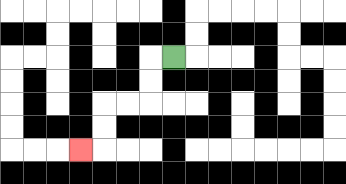{'start': '[7, 2]', 'end': '[3, 6]', 'path_directions': 'L,D,D,L,L,D,D,L', 'path_coordinates': '[[7, 2], [6, 2], [6, 3], [6, 4], [5, 4], [4, 4], [4, 5], [4, 6], [3, 6]]'}